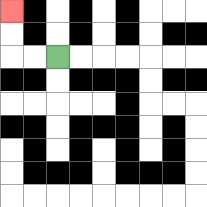{'start': '[2, 2]', 'end': '[0, 0]', 'path_directions': 'L,L,U,U', 'path_coordinates': '[[2, 2], [1, 2], [0, 2], [0, 1], [0, 0]]'}